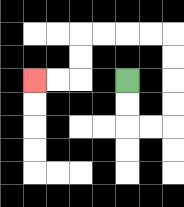{'start': '[5, 3]', 'end': '[1, 3]', 'path_directions': 'D,D,R,R,U,U,U,U,L,L,L,L,D,D,L,L', 'path_coordinates': '[[5, 3], [5, 4], [5, 5], [6, 5], [7, 5], [7, 4], [7, 3], [7, 2], [7, 1], [6, 1], [5, 1], [4, 1], [3, 1], [3, 2], [3, 3], [2, 3], [1, 3]]'}